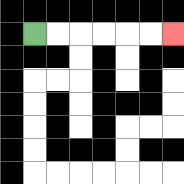{'start': '[1, 1]', 'end': '[7, 1]', 'path_directions': 'R,R,R,R,R,R', 'path_coordinates': '[[1, 1], [2, 1], [3, 1], [4, 1], [5, 1], [6, 1], [7, 1]]'}